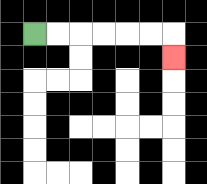{'start': '[1, 1]', 'end': '[7, 2]', 'path_directions': 'R,R,R,R,R,R,D', 'path_coordinates': '[[1, 1], [2, 1], [3, 1], [4, 1], [5, 1], [6, 1], [7, 1], [7, 2]]'}